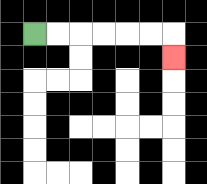{'start': '[1, 1]', 'end': '[7, 2]', 'path_directions': 'R,R,R,R,R,R,D', 'path_coordinates': '[[1, 1], [2, 1], [3, 1], [4, 1], [5, 1], [6, 1], [7, 1], [7, 2]]'}